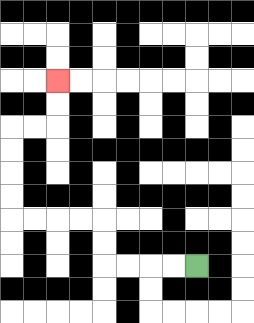{'start': '[8, 11]', 'end': '[2, 3]', 'path_directions': 'L,L,L,L,U,U,L,L,L,L,U,U,U,U,R,R,U,U', 'path_coordinates': '[[8, 11], [7, 11], [6, 11], [5, 11], [4, 11], [4, 10], [4, 9], [3, 9], [2, 9], [1, 9], [0, 9], [0, 8], [0, 7], [0, 6], [0, 5], [1, 5], [2, 5], [2, 4], [2, 3]]'}